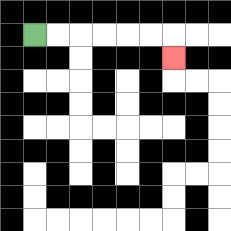{'start': '[1, 1]', 'end': '[7, 2]', 'path_directions': 'R,R,R,R,R,R,D', 'path_coordinates': '[[1, 1], [2, 1], [3, 1], [4, 1], [5, 1], [6, 1], [7, 1], [7, 2]]'}